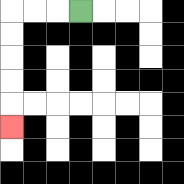{'start': '[3, 0]', 'end': '[0, 5]', 'path_directions': 'L,L,L,D,D,D,D,D', 'path_coordinates': '[[3, 0], [2, 0], [1, 0], [0, 0], [0, 1], [0, 2], [0, 3], [0, 4], [0, 5]]'}